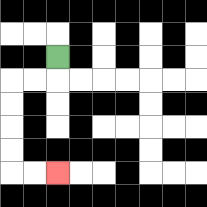{'start': '[2, 2]', 'end': '[2, 7]', 'path_directions': 'D,L,L,D,D,D,D,R,R', 'path_coordinates': '[[2, 2], [2, 3], [1, 3], [0, 3], [0, 4], [0, 5], [0, 6], [0, 7], [1, 7], [2, 7]]'}